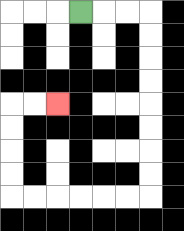{'start': '[3, 0]', 'end': '[2, 4]', 'path_directions': 'R,R,R,D,D,D,D,D,D,D,D,L,L,L,L,L,L,U,U,U,U,R,R', 'path_coordinates': '[[3, 0], [4, 0], [5, 0], [6, 0], [6, 1], [6, 2], [6, 3], [6, 4], [6, 5], [6, 6], [6, 7], [6, 8], [5, 8], [4, 8], [3, 8], [2, 8], [1, 8], [0, 8], [0, 7], [0, 6], [0, 5], [0, 4], [1, 4], [2, 4]]'}